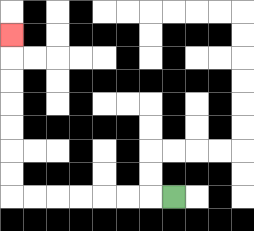{'start': '[7, 8]', 'end': '[0, 1]', 'path_directions': 'L,L,L,L,L,L,L,U,U,U,U,U,U,U', 'path_coordinates': '[[7, 8], [6, 8], [5, 8], [4, 8], [3, 8], [2, 8], [1, 8], [0, 8], [0, 7], [0, 6], [0, 5], [0, 4], [0, 3], [0, 2], [0, 1]]'}